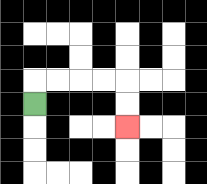{'start': '[1, 4]', 'end': '[5, 5]', 'path_directions': 'U,R,R,R,R,D,D', 'path_coordinates': '[[1, 4], [1, 3], [2, 3], [3, 3], [4, 3], [5, 3], [5, 4], [5, 5]]'}